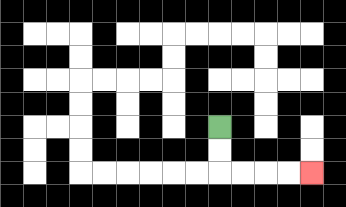{'start': '[9, 5]', 'end': '[13, 7]', 'path_directions': 'D,D,R,R,R,R', 'path_coordinates': '[[9, 5], [9, 6], [9, 7], [10, 7], [11, 7], [12, 7], [13, 7]]'}